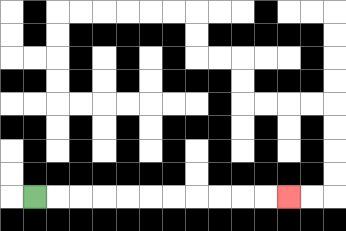{'start': '[1, 8]', 'end': '[12, 8]', 'path_directions': 'R,R,R,R,R,R,R,R,R,R,R', 'path_coordinates': '[[1, 8], [2, 8], [3, 8], [4, 8], [5, 8], [6, 8], [7, 8], [8, 8], [9, 8], [10, 8], [11, 8], [12, 8]]'}